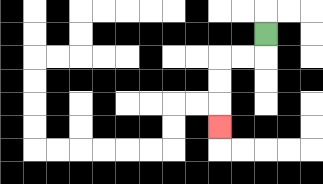{'start': '[11, 1]', 'end': '[9, 5]', 'path_directions': 'D,L,L,D,D,D', 'path_coordinates': '[[11, 1], [11, 2], [10, 2], [9, 2], [9, 3], [9, 4], [9, 5]]'}